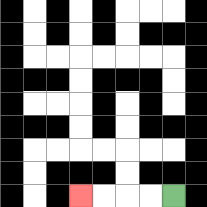{'start': '[7, 8]', 'end': '[3, 8]', 'path_directions': 'L,L,L,L', 'path_coordinates': '[[7, 8], [6, 8], [5, 8], [4, 8], [3, 8]]'}